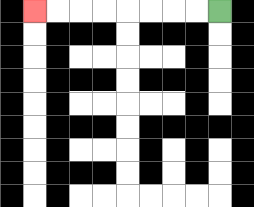{'start': '[9, 0]', 'end': '[1, 0]', 'path_directions': 'L,L,L,L,L,L,L,L', 'path_coordinates': '[[9, 0], [8, 0], [7, 0], [6, 0], [5, 0], [4, 0], [3, 0], [2, 0], [1, 0]]'}